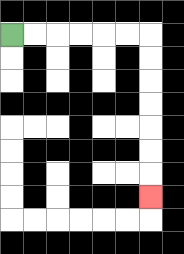{'start': '[0, 1]', 'end': '[6, 8]', 'path_directions': 'R,R,R,R,R,R,D,D,D,D,D,D,D', 'path_coordinates': '[[0, 1], [1, 1], [2, 1], [3, 1], [4, 1], [5, 1], [6, 1], [6, 2], [6, 3], [6, 4], [6, 5], [6, 6], [6, 7], [6, 8]]'}